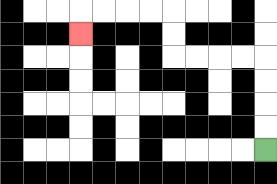{'start': '[11, 6]', 'end': '[3, 1]', 'path_directions': 'U,U,U,U,L,L,L,L,U,U,L,L,L,L,D', 'path_coordinates': '[[11, 6], [11, 5], [11, 4], [11, 3], [11, 2], [10, 2], [9, 2], [8, 2], [7, 2], [7, 1], [7, 0], [6, 0], [5, 0], [4, 0], [3, 0], [3, 1]]'}